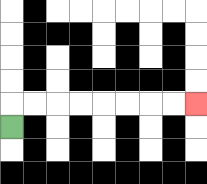{'start': '[0, 5]', 'end': '[8, 4]', 'path_directions': 'U,R,R,R,R,R,R,R,R', 'path_coordinates': '[[0, 5], [0, 4], [1, 4], [2, 4], [3, 4], [4, 4], [5, 4], [6, 4], [7, 4], [8, 4]]'}